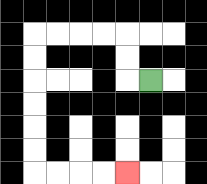{'start': '[6, 3]', 'end': '[5, 7]', 'path_directions': 'L,U,U,L,L,L,L,D,D,D,D,D,D,R,R,R,R', 'path_coordinates': '[[6, 3], [5, 3], [5, 2], [5, 1], [4, 1], [3, 1], [2, 1], [1, 1], [1, 2], [1, 3], [1, 4], [1, 5], [1, 6], [1, 7], [2, 7], [3, 7], [4, 7], [5, 7]]'}